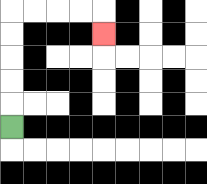{'start': '[0, 5]', 'end': '[4, 1]', 'path_directions': 'U,U,U,U,U,R,R,R,R,D', 'path_coordinates': '[[0, 5], [0, 4], [0, 3], [0, 2], [0, 1], [0, 0], [1, 0], [2, 0], [3, 0], [4, 0], [4, 1]]'}